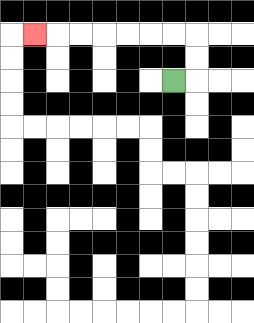{'start': '[7, 3]', 'end': '[1, 1]', 'path_directions': 'R,U,U,L,L,L,L,L,L,L', 'path_coordinates': '[[7, 3], [8, 3], [8, 2], [8, 1], [7, 1], [6, 1], [5, 1], [4, 1], [3, 1], [2, 1], [1, 1]]'}